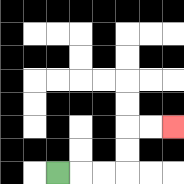{'start': '[2, 7]', 'end': '[7, 5]', 'path_directions': 'R,R,R,U,U,R,R', 'path_coordinates': '[[2, 7], [3, 7], [4, 7], [5, 7], [5, 6], [5, 5], [6, 5], [7, 5]]'}